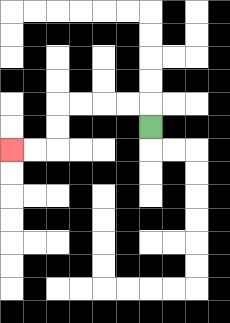{'start': '[6, 5]', 'end': '[0, 6]', 'path_directions': 'U,L,L,L,L,D,D,L,L', 'path_coordinates': '[[6, 5], [6, 4], [5, 4], [4, 4], [3, 4], [2, 4], [2, 5], [2, 6], [1, 6], [0, 6]]'}